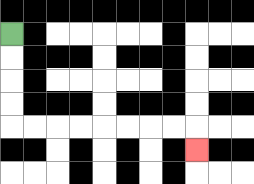{'start': '[0, 1]', 'end': '[8, 6]', 'path_directions': 'D,D,D,D,R,R,R,R,R,R,R,R,D', 'path_coordinates': '[[0, 1], [0, 2], [0, 3], [0, 4], [0, 5], [1, 5], [2, 5], [3, 5], [4, 5], [5, 5], [6, 5], [7, 5], [8, 5], [8, 6]]'}